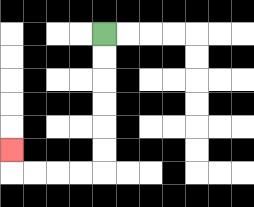{'start': '[4, 1]', 'end': '[0, 6]', 'path_directions': 'D,D,D,D,D,D,L,L,L,L,U', 'path_coordinates': '[[4, 1], [4, 2], [4, 3], [4, 4], [4, 5], [4, 6], [4, 7], [3, 7], [2, 7], [1, 7], [0, 7], [0, 6]]'}